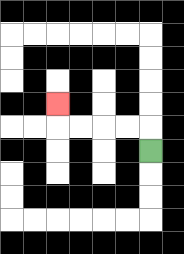{'start': '[6, 6]', 'end': '[2, 4]', 'path_directions': 'U,L,L,L,L,U', 'path_coordinates': '[[6, 6], [6, 5], [5, 5], [4, 5], [3, 5], [2, 5], [2, 4]]'}